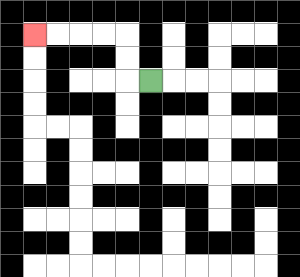{'start': '[6, 3]', 'end': '[1, 1]', 'path_directions': 'L,U,U,L,L,L,L', 'path_coordinates': '[[6, 3], [5, 3], [5, 2], [5, 1], [4, 1], [3, 1], [2, 1], [1, 1]]'}